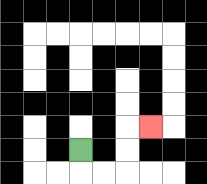{'start': '[3, 6]', 'end': '[6, 5]', 'path_directions': 'D,R,R,U,U,R', 'path_coordinates': '[[3, 6], [3, 7], [4, 7], [5, 7], [5, 6], [5, 5], [6, 5]]'}